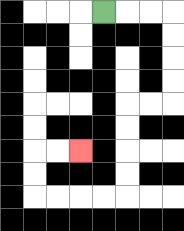{'start': '[4, 0]', 'end': '[3, 6]', 'path_directions': 'R,R,R,D,D,D,D,L,L,D,D,D,D,L,L,L,L,U,U,R,R', 'path_coordinates': '[[4, 0], [5, 0], [6, 0], [7, 0], [7, 1], [7, 2], [7, 3], [7, 4], [6, 4], [5, 4], [5, 5], [5, 6], [5, 7], [5, 8], [4, 8], [3, 8], [2, 8], [1, 8], [1, 7], [1, 6], [2, 6], [3, 6]]'}